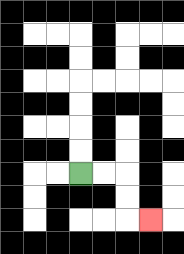{'start': '[3, 7]', 'end': '[6, 9]', 'path_directions': 'R,R,D,D,R', 'path_coordinates': '[[3, 7], [4, 7], [5, 7], [5, 8], [5, 9], [6, 9]]'}